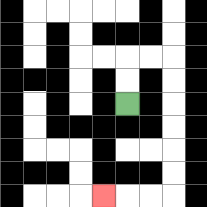{'start': '[5, 4]', 'end': '[4, 8]', 'path_directions': 'U,U,R,R,D,D,D,D,D,D,L,L,L', 'path_coordinates': '[[5, 4], [5, 3], [5, 2], [6, 2], [7, 2], [7, 3], [7, 4], [7, 5], [7, 6], [7, 7], [7, 8], [6, 8], [5, 8], [4, 8]]'}